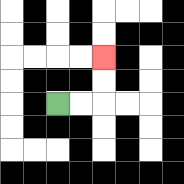{'start': '[2, 4]', 'end': '[4, 2]', 'path_directions': 'R,R,U,U', 'path_coordinates': '[[2, 4], [3, 4], [4, 4], [4, 3], [4, 2]]'}